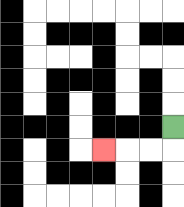{'start': '[7, 5]', 'end': '[4, 6]', 'path_directions': 'D,L,L,L', 'path_coordinates': '[[7, 5], [7, 6], [6, 6], [5, 6], [4, 6]]'}